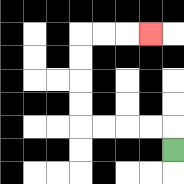{'start': '[7, 6]', 'end': '[6, 1]', 'path_directions': 'U,L,L,L,L,U,U,U,U,R,R,R', 'path_coordinates': '[[7, 6], [7, 5], [6, 5], [5, 5], [4, 5], [3, 5], [3, 4], [3, 3], [3, 2], [3, 1], [4, 1], [5, 1], [6, 1]]'}